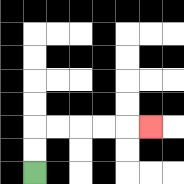{'start': '[1, 7]', 'end': '[6, 5]', 'path_directions': 'U,U,R,R,R,R,R', 'path_coordinates': '[[1, 7], [1, 6], [1, 5], [2, 5], [3, 5], [4, 5], [5, 5], [6, 5]]'}